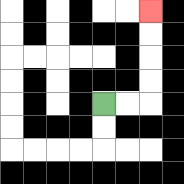{'start': '[4, 4]', 'end': '[6, 0]', 'path_directions': 'R,R,U,U,U,U', 'path_coordinates': '[[4, 4], [5, 4], [6, 4], [6, 3], [6, 2], [6, 1], [6, 0]]'}